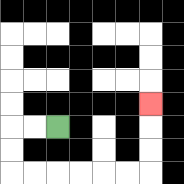{'start': '[2, 5]', 'end': '[6, 4]', 'path_directions': 'L,L,D,D,R,R,R,R,R,R,U,U,U', 'path_coordinates': '[[2, 5], [1, 5], [0, 5], [0, 6], [0, 7], [1, 7], [2, 7], [3, 7], [4, 7], [5, 7], [6, 7], [6, 6], [6, 5], [6, 4]]'}